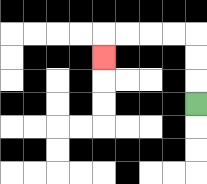{'start': '[8, 4]', 'end': '[4, 2]', 'path_directions': 'U,U,U,L,L,L,L,D', 'path_coordinates': '[[8, 4], [8, 3], [8, 2], [8, 1], [7, 1], [6, 1], [5, 1], [4, 1], [4, 2]]'}